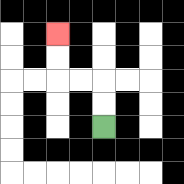{'start': '[4, 5]', 'end': '[2, 1]', 'path_directions': 'U,U,L,L,U,U', 'path_coordinates': '[[4, 5], [4, 4], [4, 3], [3, 3], [2, 3], [2, 2], [2, 1]]'}